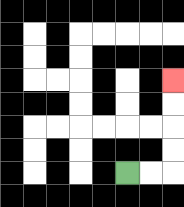{'start': '[5, 7]', 'end': '[7, 3]', 'path_directions': 'R,R,U,U,U,U', 'path_coordinates': '[[5, 7], [6, 7], [7, 7], [7, 6], [7, 5], [7, 4], [7, 3]]'}